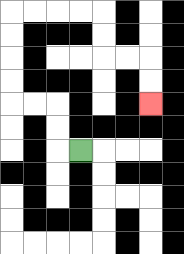{'start': '[3, 6]', 'end': '[6, 4]', 'path_directions': 'L,U,U,L,L,U,U,U,U,R,R,R,R,D,D,R,R,D,D', 'path_coordinates': '[[3, 6], [2, 6], [2, 5], [2, 4], [1, 4], [0, 4], [0, 3], [0, 2], [0, 1], [0, 0], [1, 0], [2, 0], [3, 0], [4, 0], [4, 1], [4, 2], [5, 2], [6, 2], [6, 3], [6, 4]]'}